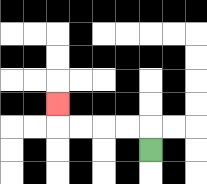{'start': '[6, 6]', 'end': '[2, 4]', 'path_directions': 'U,L,L,L,L,U', 'path_coordinates': '[[6, 6], [6, 5], [5, 5], [4, 5], [3, 5], [2, 5], [2, 4]]'}